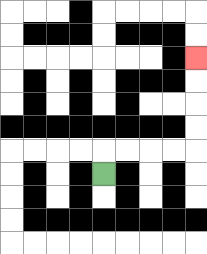{'start': '[4, 7]', 'end': '[8, 2]', 'path_directions': 'U,R,R,R,R,U,U,U,U', 'path_coordinates': '[[4, 7], [4, 6], [5, 6], [6, 6], [7, 6], [8, 6], [8, 5], [8, 4], [8, 3], [8, 2]]'}